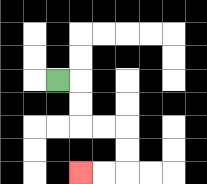{'start': '[2, 3]', 'end': '[3, 7]', 'path_directions': 'R,D,D,R,R,D,D,L,L', 'path_coordinates': '[[2, 3], [3, 3], [3, 4], [3, 5], [4, 5], [5, 5], [5, 6], [5, 7], [4, 7], [3, 7]]'}